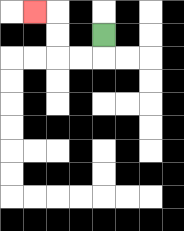{'start': '[4, 1]', 'end': '[1, 0]', 'path_directions': 'D,L,L,U,U,L', 'path_coordinates': '[[4, 1], [4, 2], [3, 2], [2, 2], [2, 1], [2, 0], [1, 0]]'}